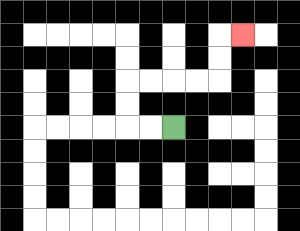{'start': '[7, 5]', 'end': '[10, 1]', 'path_directions': 'L,L,U,U,R,R,R,R,U,U,R', 'path_coordinates': '[[7, 5], [6, 5], [5, 5], [5, 4], [5, 3], [6, 3], [7, 3], [8, 3], [9, 3], [9, 2], [9, 1], [10, 1]]'}